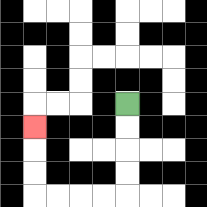{'start': '[5, 4]', 'end': '[1, 5]', 'path_directions': 'D,D,D,D,L,L,L,L,U,U,U', 'path_coordinates': '[[5, 4], [5, 5], [5, 6], [5, 7], [5, 8], [4, 8], [3, 8], [2, 8], [1, 8], [1, 7], [1, 6], [1, 5]]'}